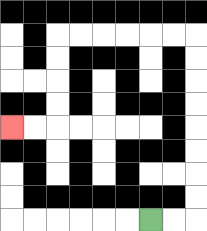{'start': '[6, 9]', 'end': '[0, 5]', 'path_directions': 'R,R,U,U,U,U,U,U,U,U,L,L,L,L,L,L,D,D,D,D,L,L', 'path_coordinates': '[[6, 9], [7, 9], [8, 9], [8, 8], [8, 7], [8, 6], [8, 5], [8, 4], [8, 3], [8, 2], [8, 1], [7, 1], [6, 1], [5, 1], [4, 1], [3, 1], [2, 1], [2, 2], [2, 3], [2, 4], [2, 5], [1, 5], [0, 5]]'}